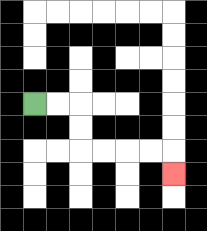{'start': '[1, 4]', 'end': '[7, 7]', 'path_directions': 'R,R,D,D,R,R,R,R,D', 'path_coordinates': '[[1, 4], [2, 4], [3, 4], [3, 5], [3, 6], [4, 6], [5, 6], [6, 6], [7, 6], [7, 7]]'}